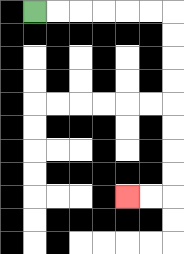{'start': '[1, 0]', 'end': '[5, 8]', 'path_directions': 'R,R,R,R,R,R,D,D,D,D,D,D,D,D,L,L', 'path_coordinates': '[[1, 0], [2, 0], [3, 0], [4, 0], [5, 0], [6, 0], [7, 0], [7, 1], [7, 2], [7, 3], [7, 4], [7, 5], [7, 6], [7, 7], [7, 8], [6, 8], [5, 8]]'}